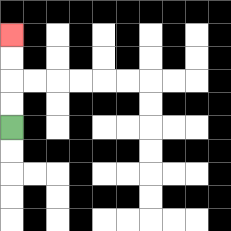{'start': '[0, 5]', 'end': '[0, 1]', 'path_directions': 'U,U,U,U', 'path_coordinates': '[[0, 5], [0, 4], [0, 3], [0, 2], [0, 1]]'}